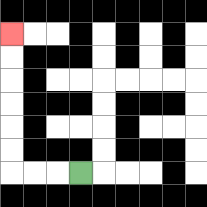{'start': '[3, 7]', 'end': '[0, 1]', 'path_directions': 'L,L,L,U,U,U,U,U,U', 'path_coordinates': '[[3, 7], [2, 7], [1, 7], [0, 7], [0, 6], [0, 5], [0, 4], [0, 3], [0, 2], [0, 1]]'}